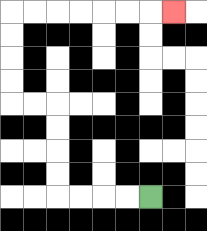{'start': '[6, 8]', 'end': '[7, 0]', 'path_directions': 'L,L,L,L,U,U,U,U,L,L,U,U,U,U,R,R,R,R,R,R,R', 'path_coordinates': '[[6, 8], [5, 8], [4, 8], [3, 8], [2, 8], [2, 7], [2, 6], [2, 5], [2, 4], [1, 4], [0, 4], [0, 3], [0, 2], [0, 1], [0, 0], [1, 0], [2, 0], [3, 0], [4, 0], [5, 0], [6, 0], [7, 0]]'}